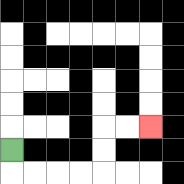{'start': '[0, 6]', 'end': '[6, 5]', 'path_directions': 'D,R,R,R,R,U,U,R,R', 'path_coordinates': '[[0, 6], [0, 7], [1, 7], [2, 7], [3, 7], [4, 7], [4, 6], [4, 5], [5, 5], [6, 5]]'}